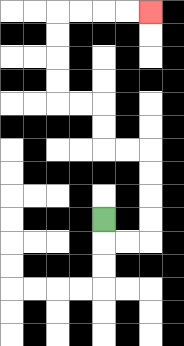{'start': '[4, 9]', 'end': '[6, 0]', 'path_directions': 'D,R,R,U,U,U,U,L,L,U,U,L,L,U,U,U,U,R,R,R,R', 'path_coordinates': '[[4, 9], [4, 10], [5, 10], [6, 10], [6, 9], [6, 8], [6, 7], [6, 6], [5, 6], [4, 6], [4, 5], [4, 4], [3, 4], [2, 4], [2, 3], [2, 2], [2, 1], [2, 0], [3, 0], [4, 0], [5, 0], [6, 0]]'}